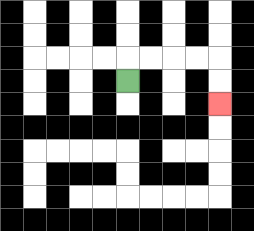{'start': '[5, 3]', 'end': '[9, 4]', 'path_directions': 'U,R,R,R,R,D,D', 'path_coordinates': '[[5, 3], [5, 2], [6, 2], [7, 2], [8, 2], [9, 2], [9, 3], [9, 4]]'}